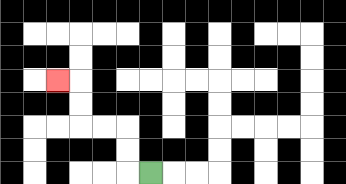{'start': '[6, 7]', 'end': '[2, 3]', 'path_directions': 'L,U,U,L,L,U,U,L', 'path_coordinates': '[[6, 7], [5, 7], [5, 6], [5, 5], [4, 5], [3, 5], [3, 4], [3, 3], [2, 3]]'}